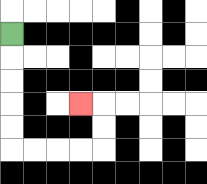{'start': '[0, 1]', 'end': '[3, 4]', 'path_directions': 'D,D,D,D,D,R,R,R,R,U,U,L', 'path_coordinates': '[[0, 1], [0, 2], [0, 3], [0, 4], [0, 5], [0, 6], [1, 6], [2, 6], [3, 6], [4, 6], [4, 5], [4, 4], [3, 4]]'}